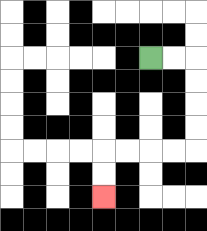{'start': '[6, 2]', 'end': '[4, 8]', 'path_directions': 'R,R,D,D,D,D,L,L,L,L,D,D', 'path_coordinates': '[[6, 2], [7, 2], [8, 2], [8, 3], [8, 4], [8, 5], [8, 6], [7, 6], [6, 6], [5, 6], [4, 6], [4, 7], [4, 8]]'}